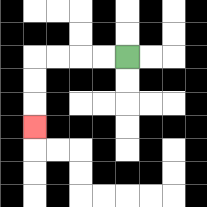{'start': '[5, 2]', 'end': '[1, 5]', 'path_directions': 'L,L,L,L,D,D,D', 'path_coordinates': '[[5, 2], [4, 2], [3, 2], [2, 2], [1, 2], [1, 3], [1, 4], [1, 5]]'}